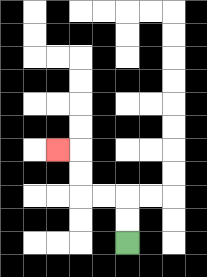{'start': '[5, 10]', 'end': '[2, 6]', 'path_directions': 'U,U,L,L,U,U,L', 'path_coordinates': '[[5, 10], [5, 9], [5, 8], [4, 8], [3, 8], [3, 7], [3, 6], [2, 6]]'}